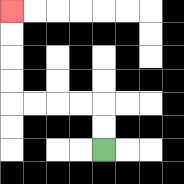{'start': '[4, 6]', 'end': '[0, 0]', 'path_directions': 'U,U,L,L,L,L,U,U,U,U', 'path_coordinates': '[[4, 6], [4, 5], [4, 4], [3, 4], [2, 4], [1, 4], [0, 4], [0, 3], [0, 2], [0, 1], [0, 0]]'}